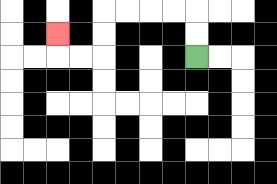{'start': '[8, 2]', 'end': '[2, 1]', 'path_directions': 'U,U,L,L,L,L,D,D,L,L,U', 'path_coordinates': '[[8, 2], [8, 1], [8, 0], [7, 0], [6, 0], [5, 0], [4, 0], [4, 1], [4, 2], [3, 2], [2, 2], [2, 1]]'}